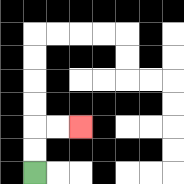{'start': '[1, 7]', 'end': '[3, 5]', 'path_directions': 'U,U,R,R', 'path_coordinates': '[[1, 7], [1, 6], [1, 5], [2, 5], [3, 5]]'}